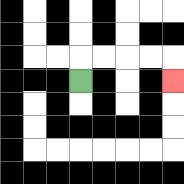{'start': '[3, 3]', 'end': '[7, 3]', 'path_directions': 'U,R,R,R,R,D', 'path_coordinates': '[[3, 3], [3, 2], [4, 2], [5, 2], [6, 2], [7, 2], [7, 3]]'}